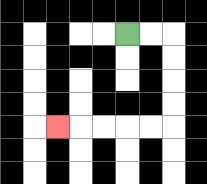{'start': '[5, 1]', 'end': '[2, 5]', 'path_directions': 'R,R,D,D,D,D,L,L,L,L,L', 'path_coordinates': '[[5, 1], [6, 1], [7, 1], [7, 2], [7, 3], [7, 4], [7, 5], [6, 5], [5, 5], [4, 5], [3, 5], [2, 5]]'}